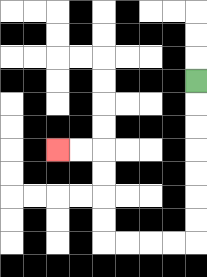{'start': '[8, 3]', 'end': '[2, 6]', 'path_directions': 'D,D,D,D,D,D,D,L,L,L,L,U,U,U,U,L,L', 'path_coordinates': '[[8, 3], [8, 4], [8, 5], [8, 6], [8, 7], [8, 8], [8, 9], [8, 10], [7, 10], [6, 10], [5, 10], [4, 10], [4, 9], [4, 8], [4, 7], [4, 6], [3, 6], [2, 6]]'}